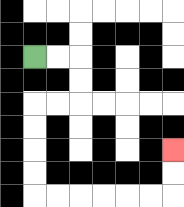{'start': '[1, 2]', 'end': '[7, 6]', 'path_directions': 'R,R,D,D,L,L,D,D,D,D,R,R,R,R,R,R,U,U', 'path_coordinates': '[[1, 2], [2, 2], [3, 2], [3, 3], [3, 4], [2, 4], [1, 4], [1, 5], [1, 6], [1, 7], [1, 8], [2, 8], [3, 8], [4, 8], [5, 8], [6, 8], [7, 8], [7, 7], [7, 6]]'}